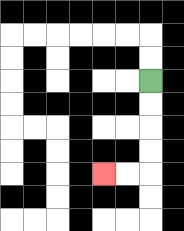{'start': '[6, 3]', 'end': '[4, 7]', 'path_directions': 'D,D,D,D,L,L', 'path_coordinates': '[[6, 3], [6, 4], [6, 5], [6, 6], [6, 7], [5, 7], [4, 7]]'}